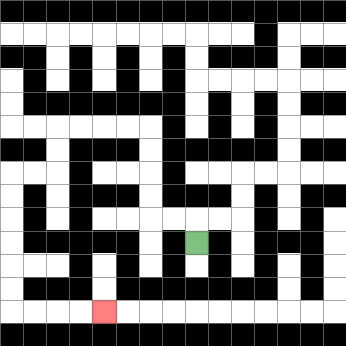{'start': '[8, 10]', 'end': '[4, 13]', 'path_directions': 'U,L,L,U,U,U,U,L,L,L,L,D,D,L,L,D,D,D,D,D,D,R,R,R,R', 'path_coordinates': '[[8, 10], [8, 9], [7, 9], [6, 9], [6, 8], [6, 7], [6, 6], [6, 5], [5, 5], [4, 5], [3, 5], [2, 5], [2, 6], [2, 7], [1, 7], [0, 7], [0, 8], [0, 9], [0, 10], [0, 11], [0, 12], [0, 13], [1, 13], [2, 13], [3, 13], [4, 13]]'}